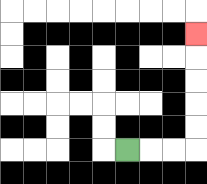{'start': '[5, 6]', 'end': '[8, 1]', 'path_directions': 'R,R,R,U,U,U,U,U', 'path_coordinates': '[[5, 6], [6, 6], [7, 6], [8, 6], [8, 5], [8, 4], [8, 3], [8, 2], [8, 1]]'}